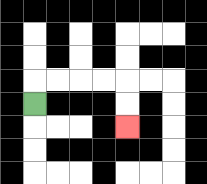{'start': '[1, 4]', 'end': '[5, 5]', 'path_directions': 'U,R,R,R,R,D,D', 'path_coordinates': '[[1, 4], [1, 3], [2, 3], [3, 3], [4, 3], [5, 3], [5, 4], [5, 5]]'}